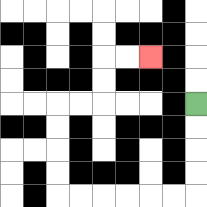{'start': '[8, 4]', 'end': '[6, 2]', 'path_directions': 'D,D,D,D,L,L,L,L,L,L,U,U,U,U,R,R,U,U,R,R', 'path_coordinates': '[[8, 4], [8, 5], [8, 6], [8, 7], [8, 8], [7, 8], [6, 8], [5, 8], [4, 8], [3, 8], [2, 8], [2, 7], [2, 6], [2, 5], [2, 4], [3, 4], [4, 4], [4, 3], [4, 2], [5, 2], [6, 2]]'}